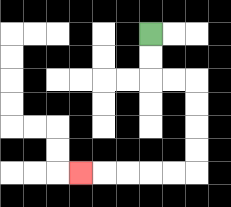{'start': '[6, 1]', 'end': '[3, 7]', 'path_directions': 'D,D,R,R,D,D,D,D,L,L,L,L,L', 'path_coordinates': '[[6, 1], [6, 2], [6, 3], [7, 3], [8, 3], [8, 4], [8, 5], [8, 6], [8, 7], [7, 7], [6, 7], [5, 7], [4, 7], [3, 7]]'}